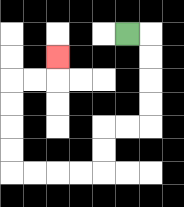{'start': '[5, 1]', 'end': '[2, 2]', 'path_directions': 'R,D,D,D,D,L,L,D,D,L,L,L,L,U,U,U,U,R,R,U', 'path_coordinates': '[[5, 1], [6, 1], [6, 2], [6, 3], [6, 4], [6, 5], [5, 5], [4, 5], [4, 6], [4, 7], [3, 7], [2, 7], [1, 7], [0, 7], [0, 6], [0, 5], [0, 4], [0, 3], [1, 3], [2, 3], [2, 2]]'}